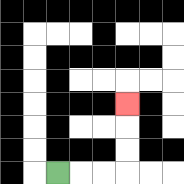{'start': '[2, 7]', 'end': '[5, 4]', 'path_directions': 'R,R,R,U,U,U', 'path_coordinates': '[[2, 7], [3, 7], [4, 7], [5, 7], [5, 6], [5, 5], [5, 4]]'}